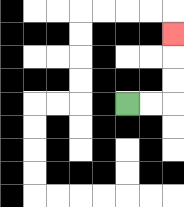{'start': '[5, 4]', 'end': '[7, 1]', 'path_directions': 'R,R,U,U,U', 'path_coordinates': '[[5, 4], [6, 4], [7, 4], [7, 3], [7, 2], [7, 1]]'}